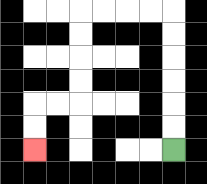{'start': '[7, 6]', 'end': '[1, 6]', 'path_directions': 'U,U,U,U,U,U,L,L,L,L,D,D,D,D,L,L,D,D', 'path_coordinates': '[[7, 6], [7, 5], [7, 4], [7, 3], [7, 2], [7, 1], [7, 0], [6, 0], [5, 0], [4, 0], [3, 0], [3, 1], [3, 2], [3, 3], [3, 4], [2, 4], [1, 4], [1, 5], [1, 6]]'}